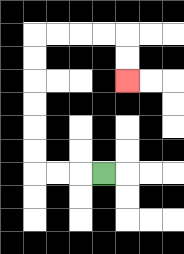{'start': '[4, 7]', 'end': '[5, 3]', 'path_directions': 'L,L,L,U,U,U,U,U,U,R,R,R,R,D,D', 'path_coordinates': '[[4, 7], [3, 7], [2, 7], [1, 7], [1, 6], [1, 5], [1, 4], [1, 3], [1, 2], [1, 1], [2, 1], [3, 1], [4, 1], [5, 1], [5, 2], [5, 3]]'}